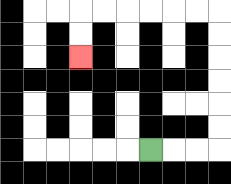{'start': '[6, 6]', 'end': '[3, 2]', 'path_directions': 'R,R,R,U,U,U,U,U,U,L,L,L,L,L,L,D,D', 'path_coordinates': '[[6, 6], [7, 6], [8, 6], [9, 6], [9, 5], [9, 4], [9, 3], [9, 2], [9, 1], [9, 0], [8, 0], [7, 0], [6, 0], [5, 0], [4, 0], [3, 0], [3, 1], [3, 2]]'}